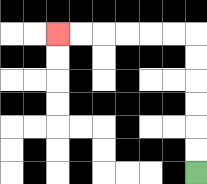{'start': '[8, 7]', 'end': '[2, 1]', 'path_directions': 'U,U,U,U,U,U,L,L,L,L,L,L', 'path_coordinates': '[[8, 7], [8, 6], [8, 5], [8, 4], [8, 3], [8, 2], [8, 1], [7, 1], [6, 1], [5, 1], [4, 1], [3, 1], [2, 1]]'}